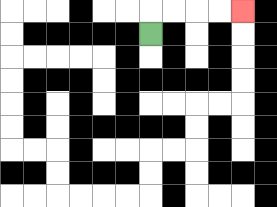{'start': '[6, 1]', 'end': '[10, 0]', 'path_directions': 'U,R,R,R,R', 'path_coordinates': '[[6, 1], [6, 0], [7, 0], [8, 0], [9, 0], [10, 0]]'}